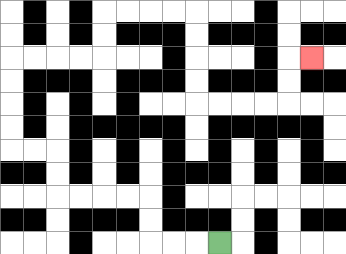{'start': '[9, 10]', 'end': '[13, 2]', 'path_directions': 'L,L,L,U,U,L,L,L,L,U,U,L,L,U,U,U,U,R,R,R,R,U,U,R,R,R,R,D,D,D,D,R,R,R,R,U,U,R', 'path_coordinates': '[[9, 10], [8, 10], [7, 10], [6, 10], [6, 9], [6, 8], [5, 8], [4, 8], [3, 8], [2, 8], [2, 7], [2, 6], [1, 6], [0, 6], [0, 5], [0, 4], [0, 3], [0, 2], [1, 2], [2, 2], [3, 2], [4, 2], [4, 1], [4, 0], [5, 0], [6, 0], [7, 0], [8, 0], [8, 1], [8, 2], [8, 3], [8, 4], [9, 4], [10, 4], [11, 4], [12, 4], [12, 3], [12, 2], [13, 2]]'}